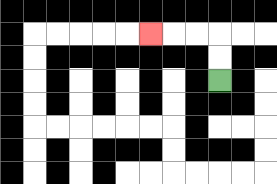{'start': '[9, 3]', 'end': '[6, 1]', 'path_directions': 'U,U,L,L,L', 'path_coordinates': '[[9, 3], [9, 2], [9, 1], [8, 1], [7, 1], [6, 1]]'}